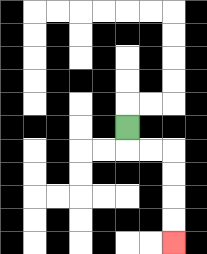{'start': '[5, 5]', 'end': '[7, 10]', 'path_directions': 'D,R,R,D,D,D,D', 'path_coordinates': '[[5, 5], [5, 6], [6, 6], [7, 6], [7, 7], [7, 8], [7, 9], [7, 10]]'}